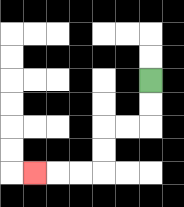{'start': '[6, 3]', 'end': '[1, 7]', 'path_directions': 'D,D,L,L,D,D,L,L,L', 'path_coordinates': '[[6, 3], [6, 4], [6, 5], [5, 5], [4, 5], [4, 6], [4, 7], [3, 7], [2, 7], [1, 7]]'}